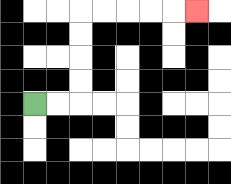{'start': '[1, 4]', 'end': '[8, 0]', 'path_directions': 'R,R,U,U,U,U,R,R,R,R,R', 'path_coordinates': '[[1, 4], [2, 4], [3, 4], [3, 3], [3, 2], [3, 1], [3, 0], [4, 0], [5, 0], [6, 0], [7, 0], [8, 0]]'}